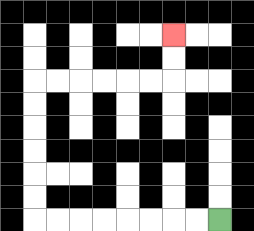{'start': '[9, 9]', 'end': '[7, 1]', 'path_directions': 'L,L,L,L,L,L,L,L,U,U,U,U,U,U,R,R,R,R,R,R,U,U', 'path_coordinates': '[[9, 9], [8, 9], [7, 9], [6, 9], [5, 9], [4, 9], [3, 9], [2, 9], [1, 9], [1, 8], [1, 7], [1, 6], [1, 5], [1, 4], [1, 3], [2, 3], [3, 3], [4, 3], [5, 3], [6, 3], [7, 3], [7, 2], [7, 1]]'}